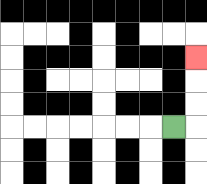{'start': '[7, 5]', 'end': '[8, 2]', 'path_directions': 'R,U,U,U', 'path_coordinates': '[[7, 5], [8, 5], [8, 4], [8, 3], [8, 2]]'}